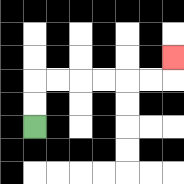{'start': '[1, 5]', 'end': '[7, 2]', 'path_directions': 'U,U,R,R,R,R,R,R,U', 'path_coordinates': '[[1, 5], [1, 4], [1, 3], [2, 3], [3, 3], [4, 3], [5, 3], [6, 3], [7, 3], [7, 2]]'}